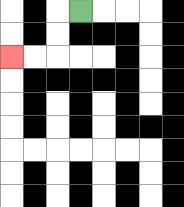{'start': '[3, 0]', 'end': '[0, 2]', 'path_directions': 'L,D,D,L,L', 'path_coordinates': '[[3, 0], [2, 0], [2, 1], [2, 2], [1, 2], [0, 2]]'}